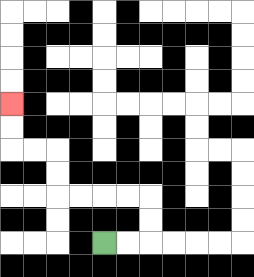{'start': '[4, 10]', 'end': '[0, 4]', 'path_directions': 'R,R,U,U,L,L,L,L,U,U,L,L,U,U', 'path_coordinates': '[[4, 10], [5, 10], [6, 10], [6, 9], [6, 8], [5, 8], [4, 8], [3, 8], [2, 8], [2, 7], [2, 6], [1, 6], [0, 6], [0, 5], [0, 4]]'}